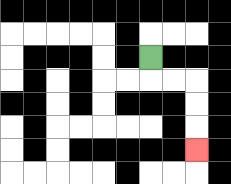{'start': '[6, 2]', 'end': '[8, 6]', 'path_directions': 'D,R,R,D,D,D', 'path_coordinates': '[[6, 2], [6, 3], [7, 3], [8, 3], [8, 4], [8, 5], [8, 6]]'}